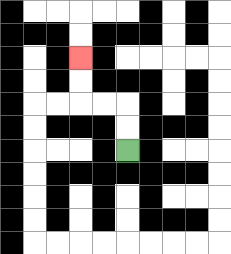{'start': '[5, 6]', 'end': '[3, 2]', 'path_directions': 'U,U,L,L,U,U', 'path_coordinates': '[[5, 6], [5, 5], [5, 4], [4, 4], [3, 4], [3, 3], [3, 2]]'}